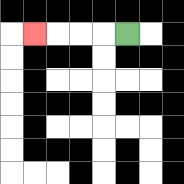{'start': '[5, 1]', 'end': '[1, 1]', 'path_directions': 'L,L,L,L', 'path_coordinates': '[[5, 1], [4, 1], [3, 1], [2, 1], [1, 1]]'}